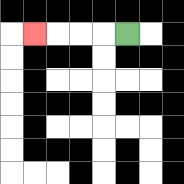{'start': '[5, 1]', 'end': '[1, 1]', 'path_directions': 'L,L,L,L', 'path_coordinates': '[[5, 1], [4, 1], [3, 1], [2, 1], [1, 1]]'}